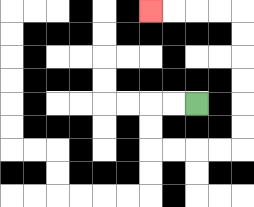{'start': '[8, 4]', 'end': '[6, 0]', 'path_directions': 'L,L,D,D,R,R,R,R,U,U,U,U,U,U,L,L,L,L', 'path_coordinates': '[[8, 4], [7, 4], [6, 4], [6, 5], [6, 6], [7, 6], [8, 6], [9, 6], [10, 6], [10, 5], [10, 4], [10, 3], [10, 2], [10, 1], [10, 0], [9, 0], [8, 0], [7, 0], [6, 0]]'}